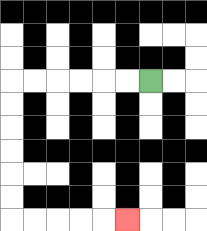{'start': '[6, 3]', 'end': '[5, 9]', 'path_directions': 'L,L,L,L,L,L,D,D,D,D,D,D,R,R,R,R,R', 'path_coordinates': '[[6, 3], [5, 3], [4, 3], [3, 3], [2, 3], [1, 3], [0, 3], [0, 4], [0, 5], [0, 6], [0, 7], [0, 8], [0, 9], [1, 9], [2, 9], [3, 9], [4, 9], [5, 9]]'}